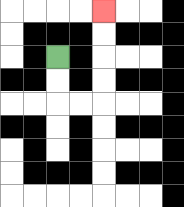{'start': '[2, 2]', 'end': '[4, 0]', 'path_directions': 'D,D,R,R,U,U,U,U', 'path_coordinates': '[[2, 2], [2, 3], [2, 4], [3, 4], [4, 4], [4, 3], [4, 2], [4, 1], [4, 0]]'}